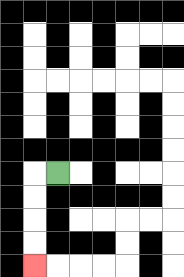{'start': '[2, 7]', 'end': '[1, 11]', 'path_directions': 'L,D,D,D,D', 'path_coordinates': '[[2, 7], [1, 7], [1, 8], [1, 9], [1, 10], [1, 11]]'}